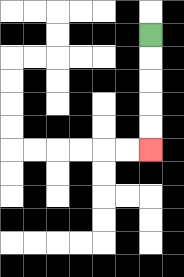{'start': '[6, 1]', 'end': '[6, 6]', 'path_directions': 'D,D,D,D,D', 'path_coordinates': '[[6, 1], [6, 2], [6, 3], [6, 4], [6, 5], [6, 6]]'}